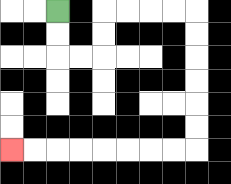{'start': '[2, 0]', 'end': '[0, 6]', 'path_directions': 'D,D,R,R,U,U,R,R,R,R,D,D,D,D,D,D,L,L,L,L,L,L,L,L', 'path_coordinates': '[[2, 0], [2, 1], [2, 2], [3, 2], [4, 2], [4, 1], [4, 0], [5, 0], [6, 0], [7, 0], [8, 0], [8, 1], [8, 2], [8, 3], [8, 4], [8, 5], [8, 6], [7, 6], [6, 6], [5, 6], [4, 6], [3, 6], [2, 6], [1, 6], [0, 6]]'}